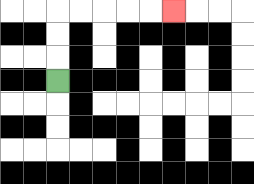{'start': '[2, 3]', 'end': '[7, 0]', 'path_directions': 'U,U,U,R,R,R,R,R', 'path_coordinates': '[[2, 3], [2, 2], [2, 1], [2, 0], [3, 0], [4, 0], [5, 0], [6, 0], [7, 0]]'}